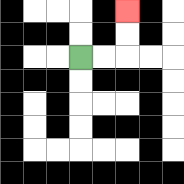{'start': '[3, 2]', 'end': '[5, 0]', 'path_directions': 'R,R,U,U', 'path_coordinates': '[[3, 2], [4, 2], [5, 2], [5, 1], [5, 0]]'}